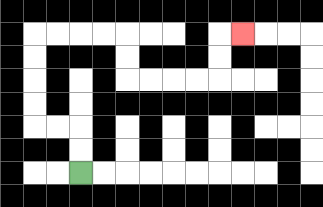{'start': '[3, 7]', 'end': '[10, 1]', 'path_directions': 'U,U,L,L,U,U,U,U,R,R,R,R,D,D,R,R,R,R,U,U,R', 'path_coordinates': '[[3, 7], [3, 6], [3, 5], [2, 5], [1, 5], [1, 4], [1, 3], [1, 2], [1, 1], [2, 1], [3, 1], [4, 1], [5, 1], [5, 2], [5, 3], [6, 3], [7, 3], [8, 3], [9, 3], [9, 2], [9, 1], [10, 1]]'}